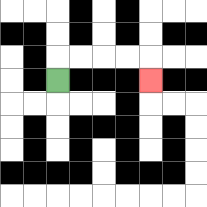{'start': '[2, 3]', 'end': '[6, 3]', 'path_directions': 'U,R,R,R,R,D', 'path_coordinates': '[[2, 3], [2, 2], [3, 2], [4, 2], [5, 2], [6, 2], [6, 3]]'}